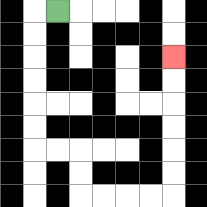{'start': '[2, 0]', 'end': '[7, 2]', 'path_directions': 'L,D,D,D,D,D,D,R,R,D,D,R,R,R,R,U,U,U,U,U,U', 'path_coordinates': '[[2, 0], [1, 0], [1, 1], [1, 2], [1, 3], [1, 4], [1, 5], [1, 6], [2, 6], [3, 6], [3, 7], [3, 8], [4, 8], [5, 8], [6, 8], [7, 8], [7, 7], [7, 6], [7, 5], [7, 4], [7, 3], [7, 2]]'}